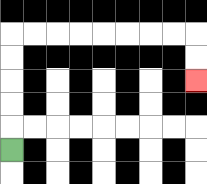{'start': '[0, 6]', 'end': '[8, 3]', 'path_directions': 'U,U,U,U,U,R,R,R,R,R,R,R,R,D,D', 'path_coordinates': '[[0, 6], [0, 5], [0, 4], [0, 3], [0, 2], [0, 1], [1, 1], [2, 1], [3, 1], [4, 1], [5, 1], [6, 1], [7, 1], [8, 1], [8, 2], [8, 3]]'}